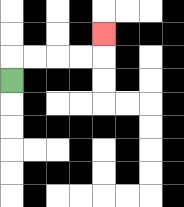{'start': '[0, 3]', 'end': '[4, 1]', 'path_directions': 'U,R,R,R,R,U', 'path_coordinates': '[[0, 3], [0, 2], [1, 2], [2, 2], [3, 2], [4, 2], [4, 1]]'}